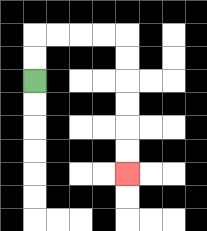{'start': '[1, 3]', 'end': '[5, 7]', 'path_directions': 'U,U,R,R,R,R,D,D,D,D,D,D', 'path_coordinates': '[[1, 3], [1, 2], [1, 1], [2, 1], [3, 1], [4, 1], [5, 1], [5, 2], [5, 3], [5, 4], [5, 5], [5, 6], [5, 7]]'}